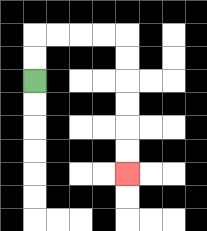{'start': '[1, 3]', 'end': '[5, 7]', 'path_directions': 'U,U,R,R,R,R,D,D,D,D,D,D', 'path_coordinates': '[[1, 3], [1, 2], [1, 1], [2, 1], [3, 1], [4, 1], [5, 1], [5, 2], [5, 3], [5, 4], [5, 5], [5, 6], [5, 7]]'}